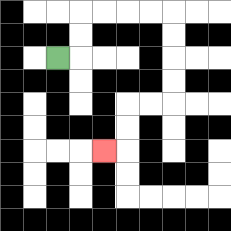{'start': '[2, 2]', 'end': '[4, 6]', 'path_directions': 'R,U,U,R,R,R,R,D,D,D,D,L,L,D,D,L', 'path_coordinates': '[[2, 2], [3, 2], [3, 1], [3, 0], [4, 0], [5, 0], [6, 0], [7, 0], [7, 1], [7, 2], [7, 3], [7, 4], [6, 4], [5, 4], [5, 5], [5, 6], [4, 6]]'}